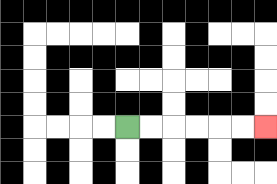{'start': '[5, 5]', 'end': '[11, 5]', 'path_directions': 'R,R,R,R,R,R', 'path_coordinates': '[[5, 5], [6, 5], [7, 5], [8, 5], [9, 5], [10, 5], [11, 5]]'}